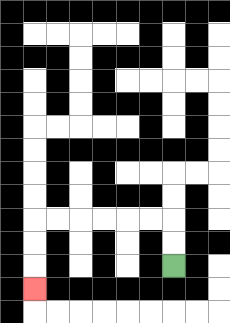{'start': '[7, 11]', 'end': '[1, 12]', 'path_directions': 'U,U,L,L,L,L,L,L,D,D,D', 'path_coordinates': '[[7, 11], [7, 10], [7, 9], [6, 9], [5, 9], [4, 9], [3, 9], [2, 9], [1, 9], [1, 10], [1, 11], [1, 12]]'}